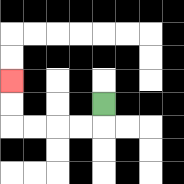{'start': '[4, 4]', 'end': '[0, 3]', 'path_directions': 'D,L,L,L,L,U,U', 'path_coordinates': '[[4, 4], [4, 5], [3, 5], [2, 5], [1, 5], [0, 5], [0, 4], [0, 3]]'}